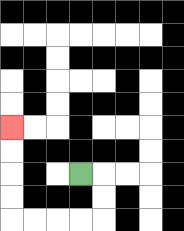{'start': '[3, 7]', 'end': '[0, 5]', 'path_directions': 'R,D,D,L,L,L,L,U,U,U,U', 'path_coordinates': '[[3, 7], [4, 7], [4, 8], [4, 9], [3, 9], [2, 9], [1, 9], [0, 9], [0, 8], [0, 7], [0, 6], [0, 5]]'}